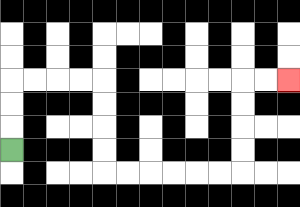{'start': '[0, 6]', 'end': '[12, 3]', 'path_directions': 'U,U,U,R,R,R,R,D,D,D,D,R,R,R,R,R,R,U,U,U,U,R,R', 'path_coordinates': '[[0, 6], [0, 5], [0, 4], [0, 3], [1, 3], [2, 3], [3, 3], [4, 3], [4, 4], [4, 5], [4, 6], [4, 7], [5, 7], [6, 7], [7, 7], [8, 7], [9, 7], [10, 7], [10, 6], [10, 5], [10, 4], [10, 3], [11, 3], [12, 3]]'}